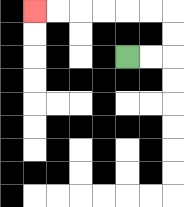{'start': '[5, 2]', 'end': '[1, 0]', 'path_directions': 'R,R,U,U,L,L,L,L,L,L', 'path_coordinates': '[[5, 2], [6, 2], [7, 2], [7, 1], [7, 0], [6, 0], [5, 0], [4, 0], [3, 0], [2, 0], [1, 0]]'}